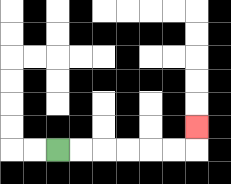{'start': '[2, 6]', 'end': '[8, 5]', 'path_directions': 'R,R,R,R,R,R,U', 'path_coordinates': '[[2, 6], [3, 6], [4, 6], [5, 6], [6, 6], [7, 6], [8, 6], [8, 5]]'}